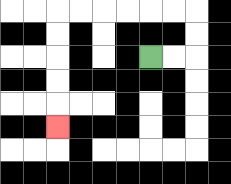{'start': '[6, 2]', 'end': '[2, 5]', 'path_directions': 'R,R,U,U,L,L,L,L,L,L,D,D,D,D,D', 'path_coordinates': '[[6, 2], [7, 2], [8, 2], [8, 1], [8, 0], [7, 0], [6, 0], [5, 0], [4, 0], [3, 0], [2, 0], [2, 1], [2, 2], [2, 3], [2, 4], [2, 5]]'}